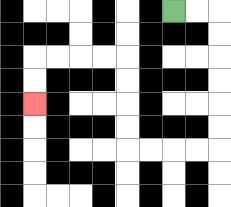{'start': '[7, 0]', 'end': '[1, 4]', 'path_directions': 'R,R,D,D,D,D,D,D,L,L,L,L,U,U,U,U,L,L,L,L,D,D', 'path_coordinates': '[[7, 0], [8, 0], [9, 0], [9, 1], [9, 2], [9, 3], [9, 4], [9, 5], [9, 6], [8, 6], [7, 6], [6, 6], [5, 6], [5, 5], [5, 4], [5, 3], [5, 2], [4, 2], [3, 2], [2, 2], [1, 2], [1, 3], [1, 4]]'}